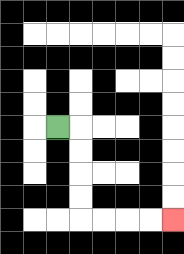{'start': '[2, 5]', 'end': '[7, 9]', 'path_directions': 'R,D,D,D,D,R,R,R,R', 'path_coordinates': '[[2, 5], [3, 5], [3, 6], [3, 7], [3, 8], [3, 9], [4, 9], [5, 9], [6, 9], [7, 9]]'}